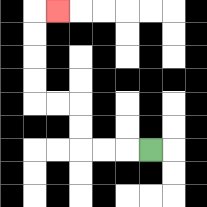{'start': '[6, 6]', 'end': '[2, 0]', 'path_directions': 'L,L,L,U,U,L,L,U,U,U,U,R', 'path_coordinates': '[[6, 6], [5, 6], [4, 6], [3, 6], [3, 5], [3, 4], [2, 4], [1, 4], [1, 3], [1, 2], [1, 1], [1, 0], [2, 0]]'}